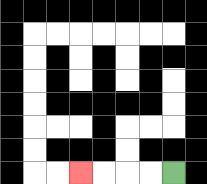{'start': '[7, 7]', 'end': '[3, 7]', 'path_directions': 'L,L,L,L', 'path_coordinates': '[[7, 7], [6, 7], [5, 7], [4, 7], [3, 7]]'}